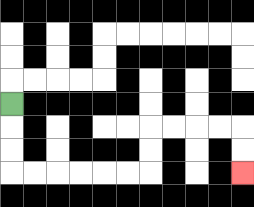{'start': '[0, 4]', 'end': '[10, 7]', 'path_directions': 'D,D,D,R,R,R,R,R,R,U,U,R,R,R,R,D,D', 'path_coordinates': '[[0, 4], [0, 5], [0, 6], [0, 7], [1, 7], [2, 7], [3, 7], [4, 7], [5, 7], [6, 7], [6, 6], [6, 5], [7, 5], [8, 5], [9, 5], [10, 5], [10, 6], [10, 7]]'}